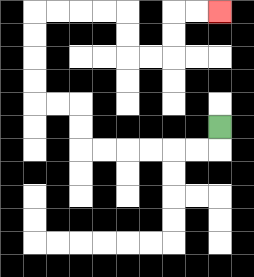{'start': '[9, 5]', 'end': '[9, 0]', 'path_directions': 'D,L,L,L,L,L,L,U,U,L,L,U,U,U,U,R,R,R,R,D,D,R,R,U,U,R,R', 'path_coordinates': '[[9, 5], [9, 6], [8, 6], [7, 6], [6, 6], [5, 6], [4, 6], [3, 6], [3, 5], [3, 4], [2, 4], [1, 4], [1, 3], [1, 2], [1, 1], [1, 0], [2, 0], [3, 0], [4, 0], [5, 0], [5, 1], [5, 2], [6, 2], [7, 2], [7, 1], [7, 0], [8, 0], [9, 0]]'}